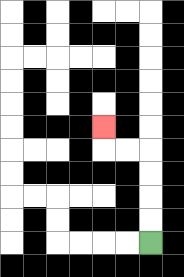{'start': '[6, 10]', 'end': '[4, 5]', 'path_directions': 'U,U,U,U,L,L,U', 'path_coordinates': '[[6, 10], [6, 9], [6, 8], [6, 7], [6, 6], [5, 6], [4, 6], [4, 5]]'}